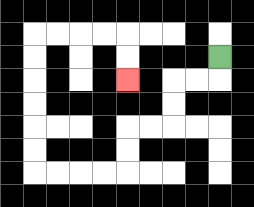{'start': '[9, 2]', 'end': '[5, 3]', 'path_directions': 'D,L,L,D,D,L,L,D,D,L,L,L,L,U,U,U,U,U,U,R,R,R,R,D,D', 'path_coordinates': '[[9, 2], [9, 3], [8, 3], [7, 3], [7, 4], [7, 5], [6, 5], [5, 5], [5, 6], [5, 7], [4, 7], [3, 7], [2, 7], [1, 7], [1, 6], [1, 5], [1, 4], [1, 3], [1, 2], [1, 1], [2, 1], [3, 1], [4, 1], [5, 1], [5, 2], [5, 3]]'}